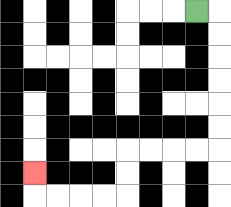{'start': '[8, 0]', 'end': '[1, 7]', 'path_directions': 'R,D,D,D,D,D,D,L,L,L,L,D,D,L,L,L,L,U', 'path_coordinates': '[[8, 0], [9, 0], [9, 1], [9, 2], [9, 3], [9, 4], [9, 5], [9, 6], [8, 6], [7, 6], [6, 6], [5, 6], [5, 7], [5, 8], [4, 8], [3, 8], [2, 8], [1, 8], [1, 7]]'}